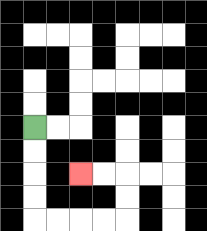{'start': '[1, 5]', 'end': '[3, 7]', 'path_directions': 'D,D,D,D,R,R,R,R,U,U,L,L', 'path_coordinates': '[[1, 5], [1, 6], [1, 7], [1, 8], [1, 9], [2, 9], [3, 9], [4, 9], [5, 9], [5, 8], [5, 7], [4, 7], [3, 7]]'}